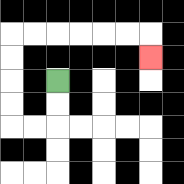{'start': '[2, 3]', 'end': '[6, 2]', 'path_directions': 'D,D,L,L,U,U,U,U,R,R,R,R,R,R,D', 'path_coordinates': '[[2, 3], [2, 4], [2, 5], [1, 5], [0, 5], [0, 4], [0, 3], [0, 2], [0, 1], [1, 1], [2, 1], [3, 1], [4, 1], [5, 1], [6, 1], [6, 2]]'}